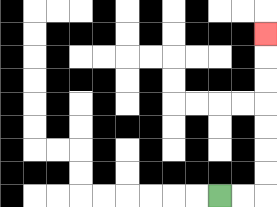{'start': '[9, 8]', 'end': '[11, 1]', 'path_directions': 'R,R,U,U,U,U,U,U,U', 'path_coordinates': '[[9, 8], [10, 8], [11, 8], [11, 7], [11, 6], [11, 5], [11, 4], [11, 3], [11, 2], [11, 1]]'}